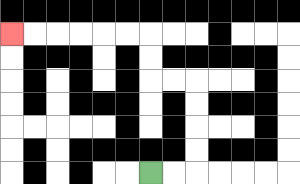{'start': '[6, 7]', 'end': '[0, 1]', 'path_directions': 'R,R,U,U,U,U,L,L,U,U,L,L,L,L,L,L', 'path_coordinates': '[[6, 7], [7, 7], [8, 7], [8, 6], [8, 5], [8, 4], [8, 3], [7, 3], [6, 3], [6, 2], [6, 1], [5, 1], [4, 1], [3, 1], [2, 1], [1, 1], [0, 1]]'}